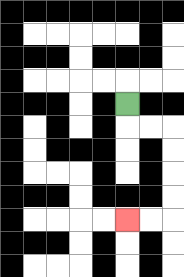{'start': '[5, 4]', 'end': '[5, 9]', 'path_directions': 'D,R,R,D,D,D,D,L,L', 'path_coordinates': '[[5, 4], [5, 5], [6, 5], [7, 5], [7, 6], [7, 7], [7, 8], [7, 9], [6, 9], [5, 9]]'}